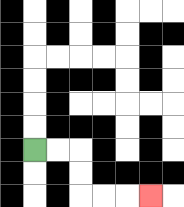{'start': '[1, 6]', 'end': '[6, 8]', 'path_directions': 'R,R,D,D,R,R,R', 'path_coordinates': '[[1, 6], [2, 6], [3, 6], [3, 7], [3, 8], [4, 8], [5, 8], [6, 8]]'}